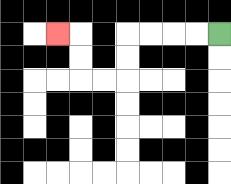{'start': '[9, 1]', 'end': '[2, 1]', 'path_directions': 'L,L,L,L,D,D,L,L,U,U,L', 'path_coordinates': '[[9, 1], [8, 1], [7, 1], [6, 1], [5, 1], [5, 2], [5, 3], [4, 3], [3, 3], [3, 2], [3, 1], [2, 1]]'}